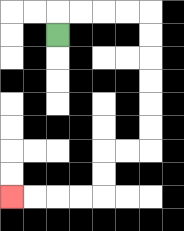{'start': '[2, 1]', 'end': '[0, 8]', 'path_directions': 'U,R,R,R,R,D,D,D,D,D,D,L,L,D,D,L,L,L,L', 'path_coordinates': '[[2, 1], [2, 0], [3, 0], [4, 0], [5, 0], [6, 0], [6, 1], [6, 2], [6, 3], [6, 4], [6, 5], [6, 6], [5, 6], [4, 6], [4, 7], [4, 8], [3, 8], [2, 8], [1, 8], [0, 8]]'}